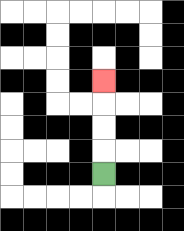{'start': '[4, 7]', 'end': '[4, 3]', 'path_directions': 'U,U,U,U', 'path_coordinates': '[[4, 7], [4, 6], [4, 5], [4, 4], [4, 3]]'}